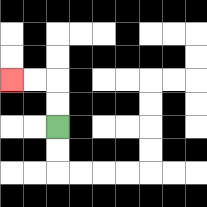{'start': '[2, 5]', 'end': '[0, 3]', 'path_directions': 'U,U,L,L', 'path_coordinates': '[[2, 5], [2, 4], [2, 3], [1, 3], [0, 3]]'}